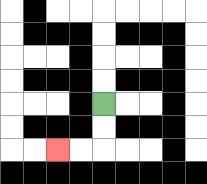{'start': '[4, 4]', 'end': '[2, 6]', 'path_directions': 'D,D,L,L', 'path_coordinates': '[[4, 4], [4, 5], [4, 6], [3, 6], [2, 6]]'}